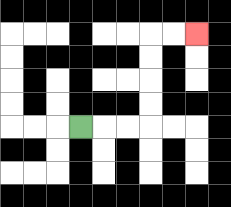{'start': '[3, 5]', 'end': '[8, 1]', 'path_directions': 'R,R,R,U,U,U,U,R,R', 'path_coordinates': '[[3, 5], [4, 5], [5, 5], [6, 5], [6, 4], [6, 3], [6, 2], [6, 1], [7, 1], [8, 1]]'}